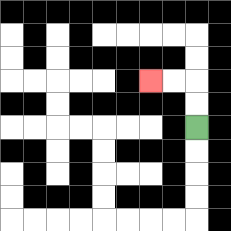{'start': '[8, 5]', 'end': '[6, 3]', 'path_directions': 'U,U,L,L', 'path_coordinates': '[[8, 5], [8, 4], [8, 3], [7, 3], [6, 3]]'}